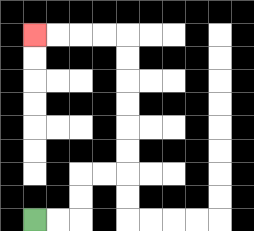{'start': '[1, 9]', 'end': '[1, 1]', 'path_directions': 'R,R,U,U,R,R,U,U,U,U,U,U,L,L,L,L', 'path_coordinates': '[[1, 9], [2, 9], [3, 9], [3, 8], [3, 7], [4, 7], [5, 7], [5, 6], [5, 5], [5, 4], [5, 3], [5, 2], [5, 1], [4, 1], [3, 1], [2, 1], [1, 1]]'}